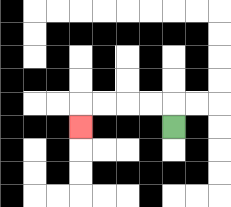{'start': '[7, 5]', 'end': '[3, 5]', 'path_directions': 'U,L,L,L,L,D', 'path_coordinates': '[[7, 5], [7, 4], [6, 4], [5, 4], [4, 4], [3, 4], [3, 5]]'}